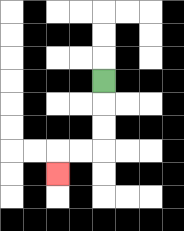{'start': '[4, 3]', 'end': '[2, 7]', 'path_directions': 'D,D,D,L,L,D', 'path_coordinates': '[[4, 3], [4, 4], [4, 5], [4, 6], [3, 6], [2, 6], [2, 7]]'}